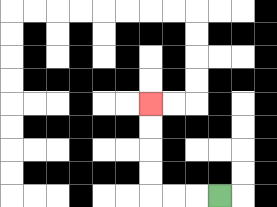{'start': '[9, 8]', 'end': '[6, 4]', 'path_directions': 'L,L,L,U,U,U,U', 'path_coordinates': '[[9, 8], [8, 8], [7, 8], [6, 8], [6, 7], [6, 6], [6, 5], [6, 4]]'}